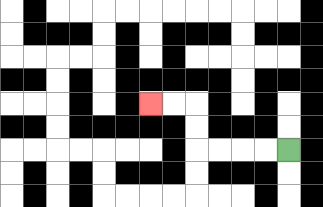{'start': '[12, 6]', 'end': '[6, 4]', 'path_directions': 'L,L,L,L,U,U,L,L', 'path_coordinates': '[[12, 6], [11, 6], [10, 6], [9, 6], [8, 6], [8, 5], [8, 4], [7, 4], [6, 4]]'}